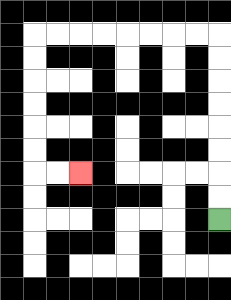{'start': '[9, 9]', 'end': '[3, 7]', 'path_directions': 'U,U,U,U,U,U,U,U,L,L,L,L,L,L,L,L,D,D,D,D,D,D,R,R', 'path_coordinates': '[[9, 9], [9, 8], [9, 7], [9, 6], [9, 5], [9, 4], [9, 3], [9, 2], [9, 1], [8, 1], [7, 1], [6, 1], [5, 1], [4, 1], [3, 1], [2, 1], [1, 1], [1, 2], [1, 3], [1, 4], [1, 5], [1, 6], [1, 7], [2, 7], [3, 7]]'}